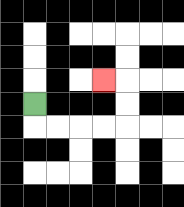{'start': '[1, 4]', 'end': '[4, 3]', 'path_directions': 'D,R,R,R,R,U,U,L', 'path_coordinates': '[[1, 4], [1, 5], [2, 5], [3, 5], [4, 5], [5, 5], [5, 4], [5, 3], [4, 3]]'}